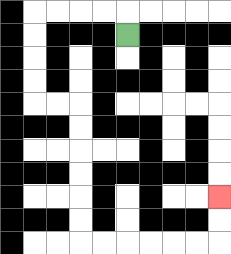{'start': '[5, 1]', 'end': '[9, 8]', 'path_directions': 'U,L,L,L,L,D,D,D,D,R,R,D,D,D,D,D,D,R,R,R,R,R,R,U,U', 'path_coordinates': '[[5, 1], [5, 0], [4, 0], [3, 0], [2, 0], [1, 0], [1, 1], [1, 2], [1, 3], [1, 4], [2, 4], [3, 4], [3, 5], [3, 6], [3, 7], [3, 8], [3, 9], [3, 10], [4, 10], [5, 10], [6, 10], [7, 10], [8, 10], [9, 10], [9, 9], [9, 8]]'}